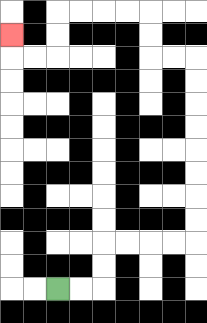{'start': '[2, 12]', 'end': '[0, 1]', 'path_directions': 'R,R,U,U,R,R,R,R,U,U,U,U,U,U,U,U,L,L,U,U,L,L,L,L,D,D,L,L,U', 'path_coordinates': '[[2, 12], [3, 12], [4, 12], [4, 11], [4, 10], [5, 10], [6, 10], [7, 10], [8, 10], [8, 9], [8, 8], [8, 7], [8, 6], [8, 5], [8, 4], [8, 3], [8, 2], [7, 2], [6, 2], [6, 1], [6, 0], [5, 0], [4, 0], [3, 0], [2, 0], [2, 1], [2, 2], [1, 2], [0, 2], [0, 1]]'}